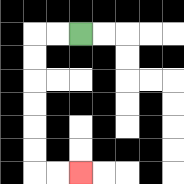{'start': '[3, 1]', 'end': '[3, 7]', 'path_directions': 'L,L,D,D,D,D,D,D,R,R', 'path_coordinates': '[[3, 1], [2, 1], [1, 1], [1, 2], [1, 3], [1, 4], [1, 5], [1, 6], [1, 7], [2, 7], [3, 7]]'}